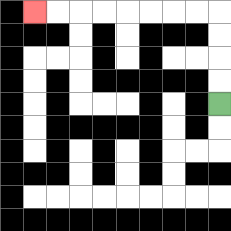{'start': '[9, 4]', 'end': '[1, 0]', 'path_directions': 'U,U,U,U,L,L,L,L,L,L,L,L', 'path_coordinates': '[[9, 4], [9, 3], [9, 2], [9, 1], [9, 0], [8, 0], [7, 0], [6, 0], [5, 0], [4, 0], [3, 0], [2, 0], [1, 0]]'}